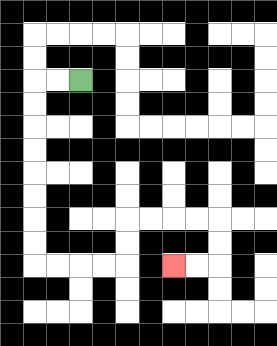{'start': '[3, 3]', 'end': '[7, 11]', 'path_directions': 'L,L,D,D,D,D,D,D,D,D,R,R,R,R,U,U,R,R,R,R,D,D,L,L', 'path_coordinates': '[[3, 3], [2, 3], [1, 3], [1, 4], [1, 5], [1, 6], [1, 7], [1, 8], [1, 9], [1, 10], [1, 11], [2, 11], [3, 11], [4, 11], [5, 11], [5, 10], [5, 9], [6, 9], [7, 9], [8, 9], [9, 9], [9, 10], [9, 11], [8, 11], [7, 11]]'}